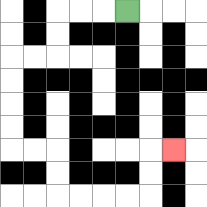{'start': '[5, 0]', 'end': '[7, 6]', 'path_directions': 'L,L,L,D,D,L,L,D,D,D,D,R,R,D,D,R,R,R,R,U,U,R', 'path_coordinates': '[[5, 0], [4, 0], [3, 0], [2, 0], [2, 1], [2, 2], [1, 2], [0, 2], [0, 3], [0, 4], [0, 5], [0, 6], [1, 6], [2, 6], [2, 7], [2, 8], [3, 8], [4, 8], [5, 8], [6, 8], [6, 7], [6, 6], [7, 6]]'}